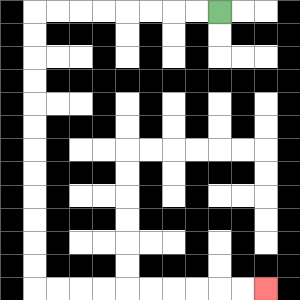{'start': '[9, 0]', 'end': '[11, 12]', 'path_directions': 'L,L,L,L,L,L,L,L,D,D,D,D,D,D,D,D,D,D,D,D,R,R,R,R,R,R,R,R,R,R', 'path_coordinates': '[[9, 0], [8, 0], [7, 0], [6, 0], [5, 0], [4, 0], [3, 0], [2, 0], [1, 0], [1, 1], [1, 2], [1, 3], [1, 4], [1, 5], [1, 6], [1, 7], [1, 8], [1, 9], [1, 10], [1, 11], [1, 12], [2, 12], [3, 12], [4, 12], [5, 12], [6, 12], [7, 12], [8, 12], [9, 12], [10, 12], [11, 12]]'}